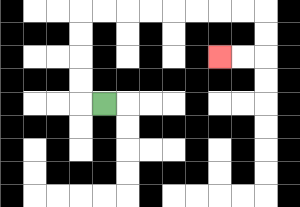{'start': '[4, 4]', 'end': '[9, 2]', 'path_directions': 'L,U,U,U,U,R,R,R,R,R,R,R,R,D,D,L,L', 'path_coordinates': '[[4, 4], [3, 4], [3, 3], [3, 2], [3, 1], [3, 0], [4, 0], [5, 0], [6, 0], [7, 0], [8, 0], [9, 0], [10, 0], [11, 0], [11, 1], [11, 2], [10, 2], [9, 2]]'}